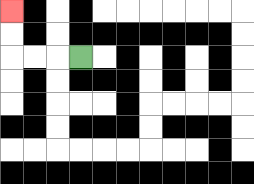{'start': '[3, 2]', 'end': '[0, 0]', 'path_directions': 'L,L,L,U,U', 'path_coordinates': '[[3, 2], [2, 2], [1, 2], [0, 2], [0, 1], [0, 0]]'}